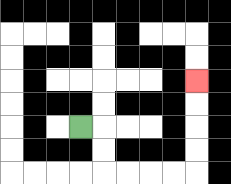{'start': '[3, 5]', 'end': '[8, 3]', 'path_directions': 'R,D,D,R,R,R,R,U,U,U,U', 'path_coordinates': '[[3, 5], [4, 5], [4, 6], [4, 7], [5, 7], [6, 7], [7, 7], [8, 7], [8, 6], [8, 5], [8, 4], [8, 3]]'}